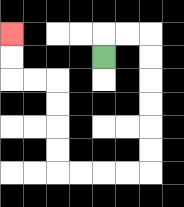{'start': '[4, 2]', 'end': '[0, 1]', 'path_directions': 'U,R,R,D,D,D,D,D,D,L,L,L,L,U,U,U,U,L,L,U,U', 'path_coordinates': '[[4, 2], [4, 1], [5, 1], [6, 1], [6, 2], [6, 3], [6, 4], [6, 5], [6, 6], [6, 7], [5, 7], [4, 7], [3, 7], [2, 7], [2, 6], [2, 5], [2, 4], [2, 3], [1, 3], [0, 3], [0, 2], [0, 1]]'}